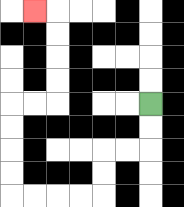{'start': '[6, 4]', 'end': '[1, 0]', 'path_directions': 'D,D,L,L,D,D,L,L,L,L,U,U,U,U,R,R,U,U,U,U,L', 'path_coordinates': '[[6, 4], [6, 5], [6, 6], [5, 6], [4, 6], [4, 7], [4, 8], [3, 8], [2, 8], [1, 8], [0, 8], [0, 7], [0, 6], [0, 5], [0, 4], [1, 4], [2, 4], [2, 3], [2, 2], [2, 1], [2, 0], [1, 0]]'}